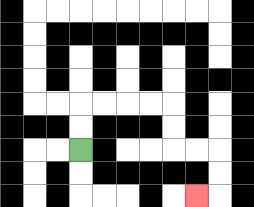{'start': '[3, 6]', 'end': '[8, 8]', 'path_directions': 'U,U,R,R,R,R,D,D,R,R,D,D,L', 'path_coordinates': '[[3, 6], [3, 5], [3, 4], [4, 4], [5, 4], [6, 4], [7, 4], [7, 5], [7, 6], [8, 6], [9, 6], [9, 7], [9, 8], [8, 8]]'}